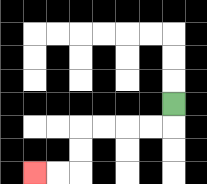{'start': '[7, 4]', 'end': '[1, 7]', 'path_directions': 'D,L,L,L,L,D,D,L,L', 'path_coordinates': '[[7, 4], [7, 5], [6, 5], [5, 5], [4, 5], [3, 5], [3, 6], [3, 7], [2, 7], [1, 7]]'}